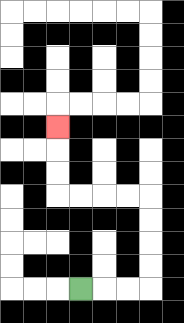{'start': '[3, 12]', 'end': '[2, 5]', 'path_directions': 'R,R,R,U,U,U,U,L,L,L,L,U,U,U', 'path_coordinates': '[[3, 12], [4, 12], [5, 12], [6, 12], [6, 11], [6, 10], [6, 9], [6, 8], [5, 8], [4, 8], [3, 8], [2, 8], [2, 7], [2, 6], [2, 5]]'}